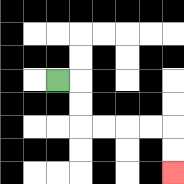{'start': '[2, 3]', 'end': '[7, 7]', 'path_directions': 'R,D,D,R,R,R,R,D,D', 'path_coordinates': '[[2, 3], [3, 3], [3, 4], [3, 5], [4, 5], [5, 5], [6, 5], [7, 5], [7, 6], [7, 7]]'}